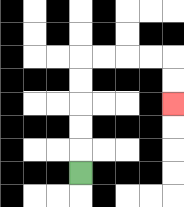{'start': '[3, 7]', 'end': '[7, 4]', 'path_directions': 'U,U,U,U,U,R,R,R,R,D,D', 'path_coordinates': '[[3, 7], [3, 6], [3, 5], [3, 4], [3, 3], [3, 2], [4, 2], [5, 2], [6, 2], [7, 2], [7, 3], [7, 4]]'}